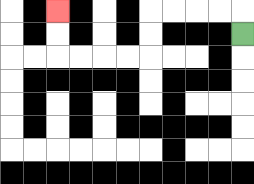{'start': '[10, 1]', 'end': '[2, 0]', 'path_directions': 'U,L,L,L,L,D,D,L,L,L,L,U,U', 'path_coordinates': '[[10, 1], [10, 0], [9, 0], [8, 0], [7, 0], [6, 0], [6, 1], [6, 2], [5, 2], [4, 2], [3, 2], [2, 2], [2, 1], [2, 0]]'}